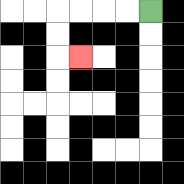{'start': '[6, 0]', 'end': '[3, 2]', 'path_directions': 'L,L,L,L,D,D,R', 'path_coordinates': '[[6, 0], [5, 0], [4, 0], [3, 0], [2, 0], [2, 1], [2, 2], [3, 2]]'}